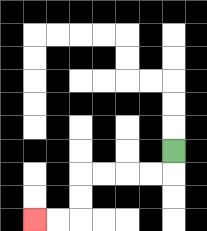{'start': '[7, 6]', 'end': '[1, 9]', 'path_directions': 'D,L,L,L,L,D,D,L,L', 'path_coordinates': '[[7, 6], [7, 7], [6, 7], [5, 7], [4, 7], [3, 7], [3, 8], [3, 9], [2, 9], [1, 9]]'}